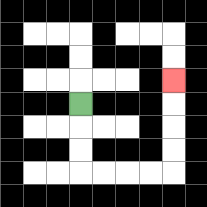{'start': '[3, 4]', 'end': '[7, 3]', 'path_directions': 'D,D,D,R,R,R,R,U,U,U,U', 'path_coordinates': '[[3, 4], [3, 5], [3, 6], [3, 7], [4, 7], [5, 7], [6, 7], [7, 7], [7, 6], [7, 5], [7, 4], [7, 3]]'}